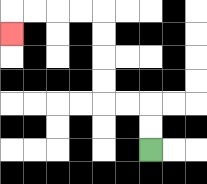{'start': '[6, 6]', 'end': '[0, 1]', 'path_directions': 'U,U,L,L,U,U,U,U,L,L,L,L,D', 'path_coordinates': '[[6, 6], [6, 5], [6, 4], [5, 4], [4, 4], [4, 3], [4, 2], [4, 1], [4, 0], [3, 0], [2, 0], [1, 0], [0, 0], [0, 1]]'}